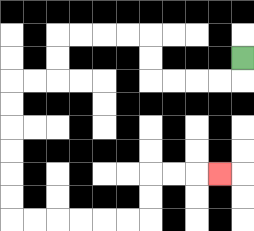{'start': '[10, 2]', 'end': '[9, 7]', 'path_directions': 'D,L,L,L,L,U,U,L,L,L,L,D,D,L,L,D,D,D,D,D,D,R,R,R,R,R,R,U,U,R,R,R', 'path_coordinates': '[[10, 2], [10, 3], [9, 3], [8, 3], [7, 3], [6, 3], [6, 2], [6, 1], [5, 1], [4, 1], [3, 1], [2, 1], [2, 2], [2, 3], [1, 3], [0, 3], [0, 4], [0, 5], [0, 6], [0, 7], [0, 8], [0, 9], [1, 9], [2, 9], [3, 9], [4, 9], [5, 9], [6, 9], [6, 8], [6, 7], [7, 7], [8, 7], [9, 7]]'}